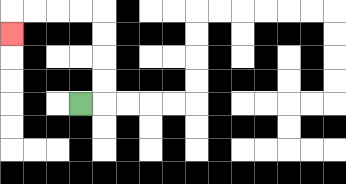{'start': '[3, 4]', 'end': '[0, 1]', 'path_directions': 'R,U,U,U,U,L,L,L,L,D', 'path_coordinates': '[[3, 4], [4, 4], [4, 3], [4, 2], [4, 1], [4, 0], [3, 0], [2, 0], [1, 0], [0, 0], [0, 1]]'}